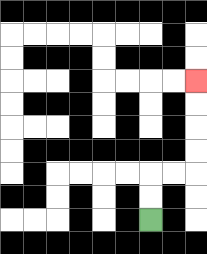{'start': '[6, 9]', 'end': '[8, 3]', 'path_directions': 'U,U,R,R,U,U,U,U', 'path_coordinates': '[[6, 9], [6, 8], [6, 7], [7, 7], [8, 7], [8, 6], [8, 5], [8, 4], [8, 3]]'}